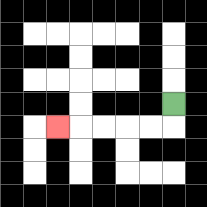{'start': '[7, 4]', 'end': '[2, 5]', 'path_directions': 'D,L,L,L,L,L', 'path_coordinates': '[[7, 4], [7, 5], [6, 5], [5, 5], [4, 5], [3, 5], [2, 5]]'}